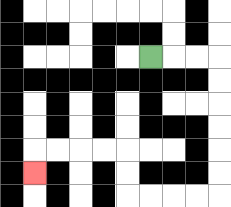{'start': '[6, 2]', 'end': '[1, 7]', 'path_directions': 'R,R,R,D,D,D,D,D,D,L,L,L,L,U,U,L,L,L,L,D', 'path_coordinates': '[[6, 2], [7, 2], [8, 2], [9, 2], [9, 3], [9, 4], [9, 5], [9, 6], [9, 7], [9, 8], [8, 8], [7, 8], [6, 8], [5, 8], [5, 7], [5, 6], [4, 6], [3, 6], [2, 6], [1, 6], [1, 7]]'}